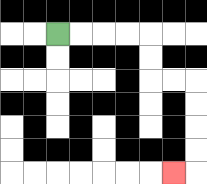{'start': '[2, 1]', 'end': '[7, 7]', 'path_directions': 'R,R,R,R,D,D,R,R,D,D,D,D,L', 'path_coordinates': '[[2, 1], [3, 1], [4, 1], [5, 1], [6, 1], [6, 2], [6, 3], [7, 3], [8, 3], [8, 4], [8, 5], [8, 6], [8, 7], [7, 7]]'}